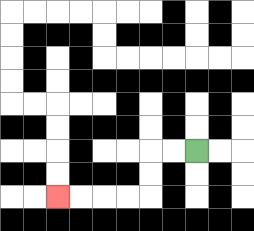{'start': '[8, 6]', 'end': '[2, 8]', 'path_directions': 'L,L,D,D,L,L,L,L', 'path_coordinates': '[[8, 6], [7, 6], [6, 6], [6, 7], [6, 8], [5, 8], [4, 8], [3, 8], [2, 8]]'}